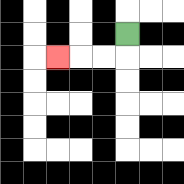{'start': '[5, 1]', 'end': '[2, 2]', 'path_directions': 'D,L,L,L', 'path_coordinates': '[[5, 1], [5, 2], [4, 2], [3, 2], [2, 2]]'}